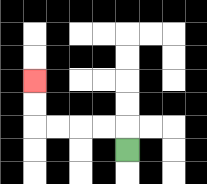{'start': '[5, 6]', 'end': '[1, 3]', 'path_directions': 'U,L,L,L,L,U,U', 'path_coordinates': '[[5, 6], [5, 5], [4, 5], [3, 5], [2, 5], [1, 5], [1, 4], [1, 3]]'}